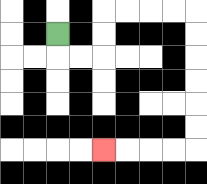{'start': '[2, 1]', 'end': '[4, 6]', 'path_directions': 'D,R,R,U,U,R,R,R,R,D,D,D,D,D,D,L,L,L,L', 'path_coordinates': '[[2, 1], [2, 2], [3, 2], [4, 2], [4, 1], [4, 0], [5, 0], [6, 0], [7, 0], [8, 0], [8, 1], [8, 2], [8, 3], [8, 4], [8, 5], [8, 6], [7, 6], [6, 6], [5, 6], [4, 6]]'}